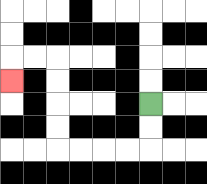{'start': '[6, 4]', 'end': '[0, 3]', 'path_directions': 'D,D,L,L,L,L,U,U,U,U,L,L,D', 'path_coordinates': '[[6, 4], [6, 5], [6, 6], [5, 6], [4, 6], [3, 6], [2, 6], [2, 5], [2, 4], [2, 3], [2, 2], [1, 2], [0, 2], [0, 3]]'}